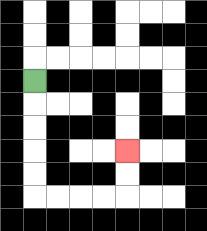{'start': '[1, 3]', 'end': '[5, 6]', 'path_directions': 'D,D,D,D,D,R,R,R,R,U,U', 'path_coordinates': '[[1, 3], [1, 4], [1, 5], [1, 6], [1, 7], [1, 8], [2, 8], [3, 8], [4, 8], [5, 8], [5, 7], [5, 6]]'}